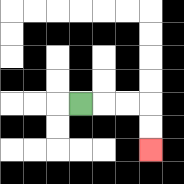{'start': '[3, 4]', 'end': '[6, 6]', 'path_directions': 'R,R,R,D,D', 'path_coordinates': '[[3, 4], [4, 4], [5, 4], [6, 4], [6, 5], [6, 6]]'}